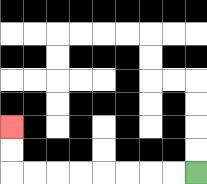{'start': '[8, 7]', 'end': '[0, 5]', 'path_directions': 'L,L,L,L,L,L,L,L,U,U', 'path_coordinates': '[[8, 7], [7, 7], [6, 7], [5, 7], [4, 7], [3, 7], [2, 7], [1, 7], [0, 7], [0, 6], [0, 5]]'}